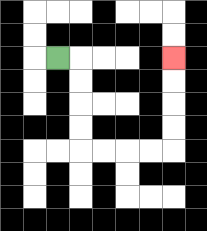{'start': '[2, 2]', 'end': '[7, 2]', 'path_directions': 'R,D,D,D,D,R,R,R,R,U,U,U,U', 'path_coordinates': '[[2, 2], [3, 2], [3, 3], [3, 4], [3, 5], [3, 6], [4, 6], [5, 6], [6, 6], [7, 6], [7, 5], [7, 4], [7, 3], [7, 2]]'}